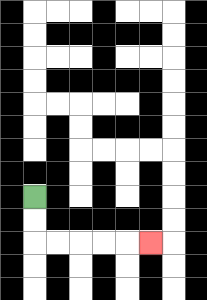{'start': '[1, 8]', 'end': '[6, 10]', 'path_directions': 'D,D,R,R,R,R,R', 'path_coordinates': '[[1, 8], [1, 9], [1, 10], [2, 10], [3, 10], [4, 10], [5, 10], [6, 10]]'}